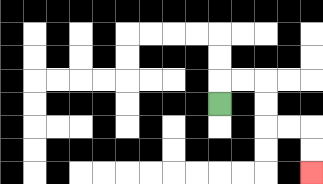{'start': '[9, 4]', 'end': '[13, 7]', 'path_directions': 'U,R,R,D,D,R,R,D,D', 'path_coordinates': '[[9, 4], [9, 3], [10, 3], [11, 3], [11, 4], [11, 5], [12, 5], [13, 5], [13, 6], [13, 7]]'}